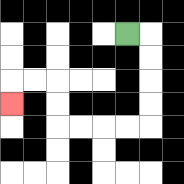{'start': '[5, 1]', 'end': '[0, 4]', 'path_directions': 'R,D,D,D,D,L,L,L,L,U,U,L,L,D', 'path_coordinates': '[[5, 1], [6, 1], [6, 2], [6, 3], [6, 4], [6, 5], [5, 5], [4, 5], [3, 5], [2, 5], [2, 4], [2, 3], [1, 3], [0, 3], [0, 4]]'}